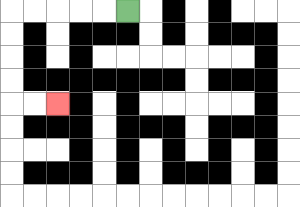{'start': '[5, 0]', 'end': '[2, 4]', 'path_directions': 'L,L,L,L,L,D,D,D,D,R,R', 'path_coordinates': '[[5, 0], [4, 0], [3, 0], [2, 0], [1, 0], [0, 0], [0, 1], [0, 2], [0, 3], [0, 4], [1, 4], [2, 4]]'}